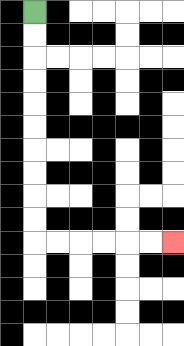{'start': '[1, 0]', 'end': '[7, 10]', 'path_directions': 'D,D,D,D,D,D,D,D,D,D,R,R,R,R,R,R', 'path_coordinates': '[[1, 0], [1, 1], [1, 2], [1, 3], [1, 4], [1, 5], [1, 6], [1, 7], [1, 8], [1, 9], [1, 10], [2, 10], [3, 10], [4, 10], [5, 10], [6, 10], [7, 10]]'}